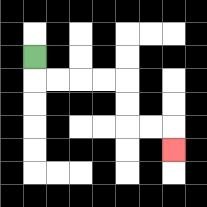{'start': '[1, 2]', 'end': '[7, 6]', 'path_directions': 'D,R,R,R,R,D,D,R,R,D', 'path_coordinates': '[[1, 2], [1, 3], [2, 3], [3, 3], [4, 3], [5, 3], [5, 4], [5, 5], [6, 5], [7, 5], [7, 6]]'}